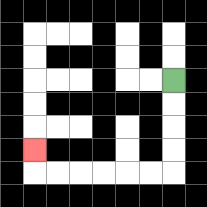{'start': '[7, 3]', 'end': '[1, 6]', 'path_directions': 'D,D,D,D,L,L,L,L,L,L,U', 'path_coordinates': '[[7, 3], [7, 4], [7, 5], [7, 6], [7, 7], [6, 7], [5, 7], [4, 7], [3, 7], [2, 7], [1, 7], [1, 6]]'}